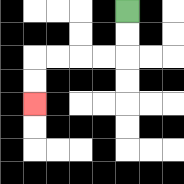{'start': '[5, 0]', 'end': '[1, 4]', 'path_directions': 'D,D,L,L,L,L,D,D', 'path_coordinates': '[[5, 0], [5, 1], [5, 2], [4, 2], [3, 2], [2, 2], [1, 2], [1, 3], [1, 4]]'}